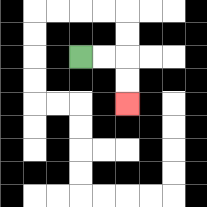{'start': '[3, 2]', 'end': '[5, 4]', 'path_directions': 'R,R,D,D', 'path_coordinates': '[[3, 2], [4, 2], [5, 2], [5, 3], [5, 4]]'}